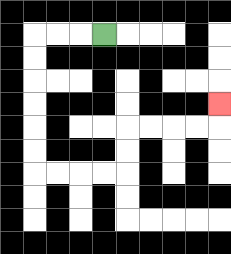{'start': '[4, 1]', 'end': '[9, 4]', 'path_directions': 'L,L,L,D,D,D,D,D,D,R,R,R,R,U,U,R,R,R,R,U', 'path_coordinates': '[[4, 1], [3, 1], [2, 1], [1, 1], [1, 2], [1, 3], [1, 4], [1, 5], [1, 6], [1, 7], [2, 7], [3, 7], [4, 7], [5, 7], [5, 6], [5, 5], [6, 5], [7, 5], [8, 5], [9, 5], [9, 4]]'}